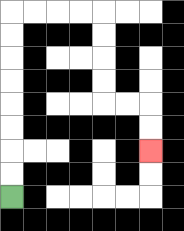{'start': '[0, 8]', 'end': '[6, 6]', 'path_directions': 'U,U,U,U,U,U,U,U,R,R,R,R,D,D,D,D,R,R,D,D', 'path_coordinates': '[[0, 8], [0, 7], [0, 6], [0, 5], [0, 4], [0, 3], [0, 2], [0, 1], [0, 0], [1, 0], [2, 0], [3, 0], [4, 0], [4, 1], [4, 2], [4, 3], [4, 4], [5, 4], [6, 4], [6, 5], [6, 6]]'}